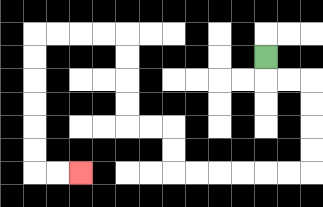{'start': '[11, 2]', 'end': '[3, 7]', 'path_directions': 'D,R,R,D,D,D,D,L,L,L,L,L,L,U,U,L,L,U,U,U,U,L,L,L,L,D,D,D,D,D,D,R,R', 'path_coordinates': '[[11, 2], [11, 3], [12, 3], [13, 3], [13, 4], [13, 5], [13, 6], [13, 7], [12, 7], [11, 7], [10, 7], [9, 7], [8, 7], [7, 7], [7, 6], [7, 5], [6, 5], [5, 5], [5, 4], [5, 3], [5, 2], [5, 1], [4, 1], [3, 1], [2, 1], [1, 1], [1, 2], [1, 3], [1, 4], [1, 5], [1, 6], [1, 7], [2, 7], [3, 7]]'}